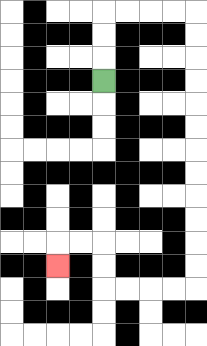{'start': '[4, 3]', 'end': '[2, 11]', 'path_directions': 'U,U,U,R,R,R,R,D,D,D,D,D,D,D,D,D,D,D,D,L,L,L,L,U,U,L,L,D', 'path_coordinates': '[[4, 3], [4, 2], [4, 1], [4, 0], [5, 0], [6, 0], [7, 0], [8, 0], [8, 1], [8, 2], [8, 3], [8, 4], [8, 5], [8, 6], [8, 7], [8, 8], [8, 9], [8, 10], [8, 11], [8, 12], [7, 12], [6, 12], [5, 12], [4, 12], [4, 11], [4, 10], [3, 10], [2, 10], [2, 11]]'}